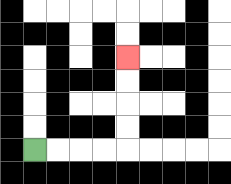{'start': '[1, 6]', 'end': '[5, 2]', 'path_directions': 'R,R,R,R,U,U,U,U', 'path_coordinates': '[[1, 6], [2, 6], [3, 6], [4, 6], [5, 6], [5, 5], [5, 4], [5, 3], [5, 2]]'}